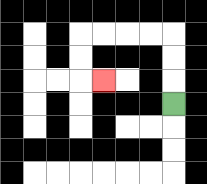{'start': '[7, 4]', 'end': '[4, 3]', 'path_directions': 'U,U,U,L,L,L,L,D,D,R', 'path_coordinates': '[[7, 4], [7, 3], [7, 2], [7, 1], [6, 1], [5, 1], [4, 1], [3, 1], [3, 2], [3, 3], [4, 3]]'}